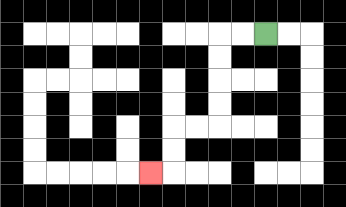{'start': '[11, 1]', 'end': '[6, 7]', 'path_directions': 'L,L,D,D,D,D,L,L,D,D,L', 'path_coordinates': '[[11, 1], [10, 1], [9, 1], [9, 2], [9, 3], [9, 4], [9, 5], [8, 5], [7, 5], [7, 6], [7, 7], [6, 7]]'}